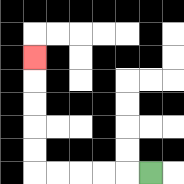{'start': '[6, 7]', 'end': '[1, 2]', 'path_directions': 'L,L,L,L,L,U,U,U,U,U', 'path_coordinates': '[[6, 7], [5, 7], [4, 7], [3, 7], [2, 7], [1, 7], [1, 6], [1, 5], [1, 4], [1, 3], [1, 2]]'}